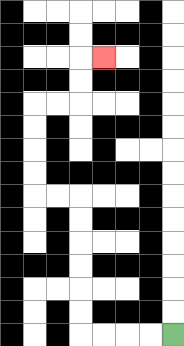{'start': '[7, 14]', 'end': '[4, 2]', 'path_directions': 'L,L,L,L,U,U,U,U,U,U,L,L,U,U,U,U,R,R,U,U,R', 'path_coordinates': '[[7, 14], [6, 14], [5, 14], [4, 14], [3, 14], [3, 13], [3, 12], [3, 11], [3, 10], [3, 9], [3, 8], [2, 8], [1, 8], [1, 7], [1, 6], [1, 5], [1, 4], [2, 4], [3, 4], [3, 3], [3, 2], [4, 2]]'}